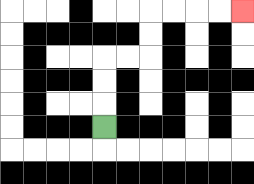{'start': '[4, 5]', 'end': '[10, 0]', 'path_directions': 'U,U,U,R,R,U,U,R,R,R,R', 'path_coordinates': '[[4, 5], [4, 4], [4, 3], [4, 2], [5, 2], [6, 2], [6, 1], [6, 0], [7, 0], [8, 0], [9, 0], [10, 0]]'}